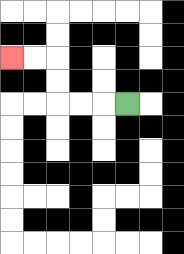{'start': '[5, 4]', 'end': '[0, 2]', 'path_directions': 'L,L,L,U,U,L,L', 'path_coordinates': '[[5, 4], [4, 4], [3, 4], [2, 4], [2, 3], [2, 2], [1, 2], [0, 2]]'}